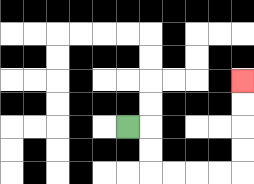{'start': '[5, 5]', 'end': '[10, 3]', 'path_directions': 'R,D,D,R,R,R,R,U,U,U,U', 'path_coordinates': '[[5, 5], [6, 5], [6, 6], [6, 7], [7, 7], [8, 7], [9, 7], [10, 7], [10, 6], [10, 5], [10, 4], [10, 3]]'}